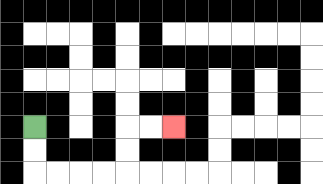{'start': '[1, 5]', 'end': '[7, 5]', 'path_directions': 'D,D,R,R,R,R,U,U,R,R', 'path_coordinates': '[[1, 5], [1, 6], [1, 7], [2, 7], [3, 7], [4, 7], [5, 7], [5, 6], [5, 5], [6, 5], [7, 5]]'}